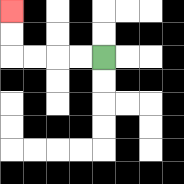{'start': '[4, 2]', 'end': '[0, 0]', 'path_directions': 'L,L,L,L,U,U', 'path_coordinates': '[[4, 2], [3, 2], [2, 2], [1, 2], [0, 2], [0, 1], [0, 0]]'}